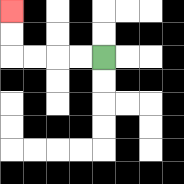{'start': '[4, 2]', 'end': '[0, 0]', 'path_directions': 'L,L,L,L,U,U', 'path_coordinates': '[[4, 2], [3, 2], [2, 2], [1, 2], [0, 2], [0, 1], [0, 0]]'}